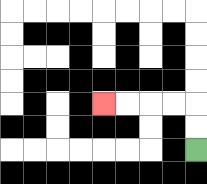{'start': '[8, 6]', 'end': '[4, 4]', 'path_directions': 'U,U,L,L,L,L', 'path_coordinates': '[[8, 6], [8, 5], [8, 4], [7, 4], [6, 4], [5, 4], [4, 4]]'}